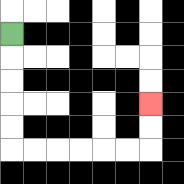{'start': '[0, 1]', 'end': '[6, 4]', 'path_directions': 'D,D,D,D,D,R,R,R,R,R,R,U,U', 'path_coordinates': '[[0, 1], [0, 2], [0, 3], [0, 4], [0, 5], [0, 6], [1, 6], [2, 6], [3, 6], [4, 6], [5, 6], [6, 6], [6, 5], [6, 4]]'}